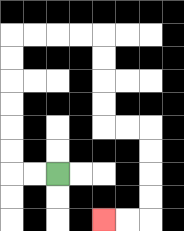{'start': '[2, 7]', 'end': '[4, 9]', 'path_directions': 'L,L,U,U,U,U,U,U,R,R,R,R,D,D,D,D,R,R,D,D,D,D,L,L', 'path_coordinates': '[[2, 7], [1, 7], [0, 7], [0, 6], [0, 5], [0, 4], [0, 3], [0, 2], [0, 1], [1, 1], [2, 1], [3, 1], [4, 1], [4, 2], [4, 3], [4, 4], [4, 5], [5, 5], [6, 5], [6, 6], [6, 7], [6, 8], [6, 9], [5, 9], [4, 9]]'}